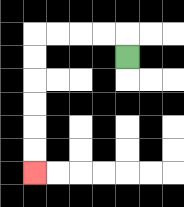{'start': '[5, 2]', 'end': '[1, 7]', 'path_directions': 'U,L,L,L,L,D,D,D,D,D,D', 'path_coordinates': '[[5, 2], [5, 1], [4, 1], [3, 1], [2, 1], [1, 1], [1, 2], [1, 3], [1, 4], [1, 5], [1, 6], [1, 7]]'}